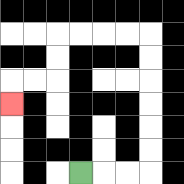{'start': '[3, 7]', 'end': '[0, 4]', 'path_directions': 'R,R,R,U,U,U,U,U,U,L,L,L,L,D,D,L,L,D', 'path_coordinates': '[[3, 7], [4, 7], [5, 7], [6, 7], [6, 6], [6, 5], [6, 4], [6, 3], [6, 2], [6, 1], [5, 1], [4, 1], [3, 1], [2, 1], [2, 2], [2, 3], [1, 3], [0, 3], [0, 4]]'}